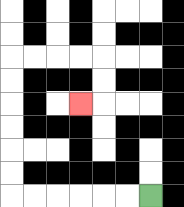{'start': '[6, 8]', 'end': '[3, 4]', 'path_directions': 'L,L,L,L,L,L,U,U,U,U,U,U,R,R,R,R,D,D,L', 'path_coordinates': '[[6, 8], [5, 8], [4, 8], [3, 8], [2, 8], [1, 8], [0, 8], [0, 7], [0, 6], [0, 5], [0, 4], [0, 3], [0, 2], [1, 2], [2, 2], [3, 2], [4, 2], [4, 3], [4, 4], [3, 4]]'}